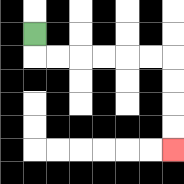{'start': '[1, 1]', 'end': '[7, 6]', 'path_directions': 'D,R,R,R,R,R,R,D,D,D,D', 'path_coordinates': '[[1, 1], [1, 2], [2, 2], [3, 2], [4, 2], [5, 2], [6, 2], [7, 2], [7, 3], [7, 4], [7, 5], [7, 6]]'}